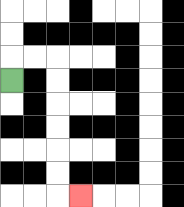{'start': '[0, 3]', 'end': '[3, 8]', 'path_directions': 'U,R,R,D,D,D,D,D,D,R', 'path_coordinates': '[[0, 3], [0, 2], [1, 2], [2, 2], [2, 3], [2, 4], [2, 5], [2, 6], [2, 7], [2, 8], [3, 8]]'}